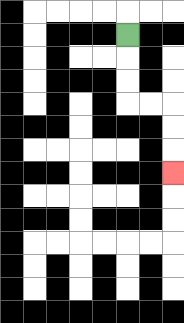{'start': '[5, 1]', 'end': '[7, 7]', 'path_directions': 'D,D,D,R,R,D,D,D', 'path_coordinates': '[[5, 1], [5, 2], [5, 3], [5, 4], [6, 4], [7, 4], [7, 5], [7, 6], [7, 7]]'}